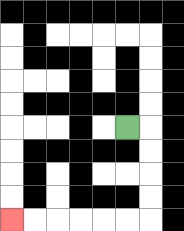{'start': '[5, 5]', 'end': '[0, 9]', 'path_directions': 'R,D,D,D,D,L,L,L,L,L,L', 'path_coordinates': '[[5, 5], [6, 5], [6, 6], [6, 7], [6, 8], [6, 9], [5, 9], [4, 9], [3, 9], [2, 9], [1, 9], [0, 9]]'}